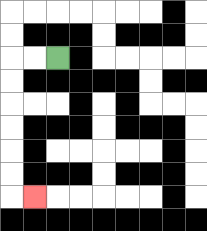{'start': '[2, 2]', 'end': '[1, 8]', 'path_directions': 'L,L,D,D,D,D,D,D,R', 'path_coordinates': '[[2, 2], [1, 2], [0, 2], [0, 3], [0, 4], [0, 5], [0, 6], [0, 7], [0, 8], [1, 8]]'}